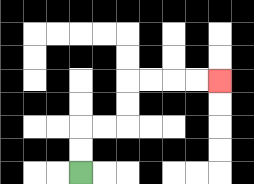{'start': '[3, 7]', 'end': '[9, 3]', 'path_directions': 'U,U,R,R,U,U,R,R,R,R', 'path_coordinates': '[[3, 7], [3, 6], [3, 5], [4, 5], [5, 5], [5, 4], [5, 3], [6, 3], [7, 3], [8, 3], [9, 3]]'}